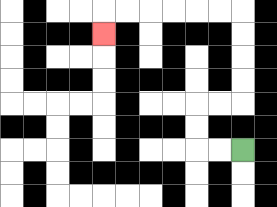{'start': '[10, 6]', 'end': '[4, 1]', 'path_directions': 'L,L,U,U,R,R,U,U,U,U,L,L,L,L,L,L,D', 'path_coordinates': '[[10, 6], [9, 6], [8, 6], [8, 5], [8, 4], [9, 4], [10, 4], [10, 3], [10, 2], [10, 1], [10, 0], [9, 0], [8, 0], [7, 0], [6, 0], [5, 0], [4, 0], [4, 1]]'}